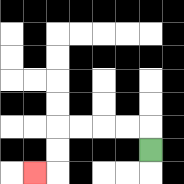{'start': '[6, 6]', 'end': '[1, 7]', 'path_directions': 'U,L,L,L,L,D,D,L', 'path_coordinates': '[[6, 6], [6, 5], [5, 5], [4, 5], [3, 5], [2, 5], [2, 6], [2, 7], [1, 7]]'}